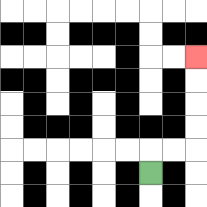{'start': '[6, 7]', 'end': '[8, 2]', 'path_directions': 'U,R,R,U,U,U,U', 'path_coordinates': '[[6, 7], [6, 6], [7, 6], [8, 6], [8, 5], [8, 4], [8, 3], [8, 2]]'}